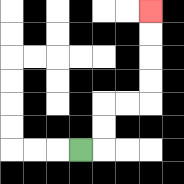{'start': '[3, 6]', 'end': '[6, 0]', 'path_directions': 'R,U,U,R,R,U,U,U,U', 'path_coordinates': '[[3, 6], [4, 6], [4, 5], [4, 4], [5, 4], [6, 4], [6, 3], [6, 2], [6, 1], [6, 0]]'}